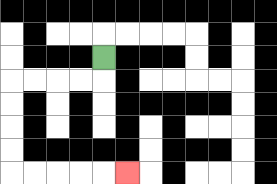{'start': '[4, 2]', 'end': '[5, 7]', 'path_directions': 'D,L,L,L,L,D,D,D,D,R,R,R,R,R', 'path_coordinates': '[[4, 2], [4, 3], [3, 3], [2, 3], [1, 3], [0, 3], [0, 4], [0, 5], [0, 6], [0, 7], [1, 7], [2, 7], [3, 7], [4, 7], [5, 7]]'}